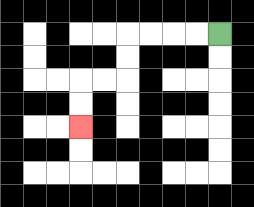{'start': '[9, 1]', 'end': '[3, 5]', 'path_directions': 'L,L,L,L,D,D,L,L,D,D', 'path_coordinates': '[[9, 1], [8, 1], [7, 1], [6, 1], [5, 1], [5, 2], [5, 3], [4, 3], [3, 3], [3, 4], [3, 5]]'}